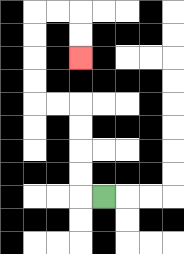{'start': '[4, 8]', 'end': '[3, 2]', 'path_directions': 'L,U,U,U,U,L,L,U,U,U,U,R,R,D,D', 'path_coordinates': '[[4, 8], [3, 8], [3, 7], [3, 6], [3, 5], [3, 4], [2, 4], [1, 4], [1, 3], [1, 2], [1, 1], [1, 0], [2, 0], [3, 0], [3, 1], [3, 2]]'}